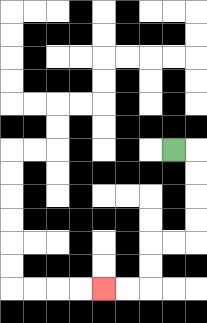{'start': '[7, 6]', 'end': '[4, 12]', 'path_directions': 'R,D,D,D,D,L,L,D,D,L,L', 'path_coordinates': '[[7, 6], [8, 6], [8, 7], [8, 8], [8, 9], [8, 10], [7, 10], [6, 10], [6, 11], [6, 12], [5, 12], [4, 12]]'}